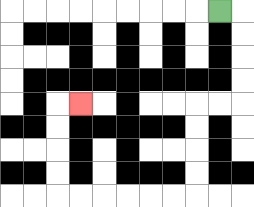{'start': '[9, 0]', 'end': '[3, 4]', 'path_directions': 'R,D,D,D,D,L,L,D,D,D,D,L,L,L,L,L,L,U,U,U,U,R', 'path_coordinates': '[[9, 0], [10, 0], [10, 1], [10, 2], [10, 3], [10, 4], [9, 4], [8, 4], [8, 5], [8, 6], [8, 7], [8, 8], [7, 8], [6, 8], [5, 8], [4, 8], [3, 8], [2, 8], [2, 7], [2, 6], [2, 5], [2, 4], [3, 4]]'}